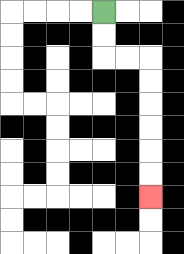{'start': '[4, 0]', 'end': '[6, 8]', 'path_directions': 'D,D,R,R,D,D,D,D,D,D', 'path_coordinates': '[[4, 0], [4, 1], [4, 2], [5, 2], [6, 2], [6, 3], [6, 4], [6, 5], [6, 6], [6, 7], [6, 8]]'}